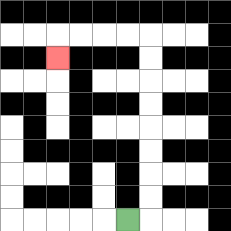{'start': '[5, 9]', 'end': '[2, 2]', 'path_directions': 'R,U,U,U,U,U,U,U,U,L,L,L,L,D', 'path_coordinates': '[[5, 9], [6, 9], [6, 8], [6, 7], [6, 6], [6, 5], [6, 4], [6, 3], [6, 2], [6, 1], [5, 1], [4, 1], [3, 1], [2, 1], [2, 2]]'}